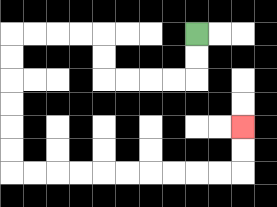{'start': '[8, 1]', 'end': '[10, 5]', 'path_directions': 'D,D,L,L,L,L,U,U,L,L,L,L,D,D,D,D,D,D,R,R,R,R,R,R,R,R,R,R,U,U', 'path_coordinates': '[[8, 1], [8, 2], [8, 3], [7, 3], [6, 3], [5, 3], [4, 3], [4, 2], [4, 1], [3, 1], [2, 1], [1, 1], [0, 1], [0, 2], [0, 3], [0, 4], [0, 5], [0, 6], [0, 7], [1, 7], [2, 7], [3, 7], [4, 7], [5, 7], [6, 7], [7, 7], [8, 7], [9, 7], [10, 7], [10, 6], [10, 5]]'}